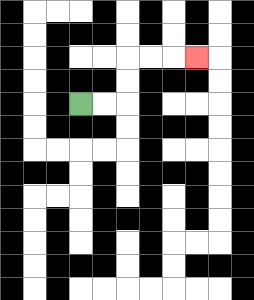{'start': '[3, 4]', 'end': '[8, 2]', 'path_directions': 'R,R,U,U,R,R,R', 'path_coordinates': '[[3, 4], [4, 4], [5, 4], [5, 3], [5, 2], [6, 2], [7, 2], [8, 2]]'}